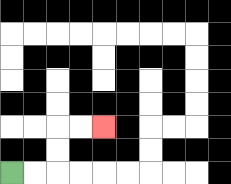{'start': '[0, 7]', 'end': '[4, 5]', 'path_directions': 'R,R,U,U,R,R', 'path_coordinates': '[[0, 7], [1, 7], [2, 7], [2, 6], [2, 5], [3, 5], [4, 5]]'}